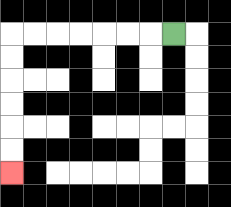{'start': '[7, 1]', 'end': '[0, 7]', 'path_directions': 'L,L,L,L,L,L,L,D,D,D,D,D,D', 'path_coordinates': '[[7, 1], [6, 1], [5, 1], [4, 1], [3, 1], [2, 1], [1, 1], [0, 1], [0, 2], [0, 3], [0, 4], [0, 5], [0, 6], [0, 7]]'}